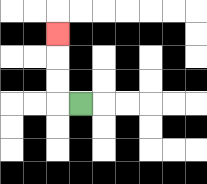{'start': '[3, 4]', 'end': '[2, 1]', 'path_directions': 'L,U,U,U', 'path_coordinates': '[[3, 4], [2, 4], [2, 3], [2, 2], [2, 1]]'}